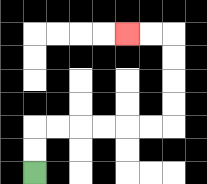{'start': '[1, 7]', 'end': '[5, 1]', 'path_directions': 'U,U,R,R,R,R,R,R,U,U,U,U,L,L', 'path_coordinates': '[[1, 7], [1, 6], [1, 5], [2, 5], [3, 5], [4, 5], [5, 5], [6, 5], [7, 5], [7, 4], [7, 3], [7, 2], [7, 1], [6, 1], [5, 1]]'}